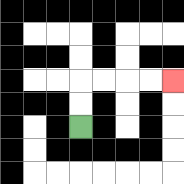{'start': '[3, 5]', 'end': '[7, 3]', 'path_directions': 'U,U,R,R,R,R', 'path_coordinates': '[[3, 5], [3, 4], [3, 3], [4, 3], [5, 3], [6, 3], [7, 3]]'}